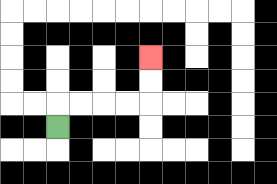{'start': '[2, 5]', 'end': '[6, 2]', 'path_directions': 'U,R,R,R,R,U,U', 'path_coordinates': '[[2, 5], [2, 4], [3, 4], [4, 4], [5, 4], [6, 4], [6, 3], [6, 2]]'}